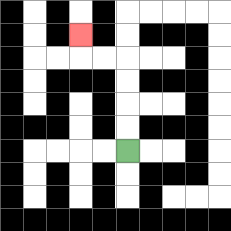{'start': '[5, 6]', 'end': '[3, 1]', 'path_directions': 'U,U,U,U,L,L,U', 'path_coordinates': '[[5, 6], [5, 5], [5, 4], [5, 3], [5, 2], [4, 2], [3, 2], [3, 1]]'}